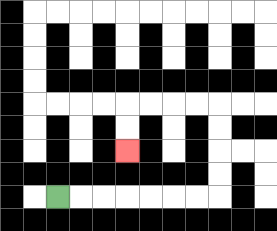{'start': '[2, 8]', 'end': '[5, 6]', 'path_directions': 'R,R,R,R,R,R,R,U,U,U,U,L,L,L,L,D,D', 'path_coordinates': '[[2, 8], [3, 8], [4, 8], [5, 8], [6, 8], [7, 8], [8, 8], [9, 8], [9, 7], [9, 6], [9, 5], [9, 4], [8, 4], [7, 4], [6, 4], [5, 4], [5, 5], [5, 6]]'}